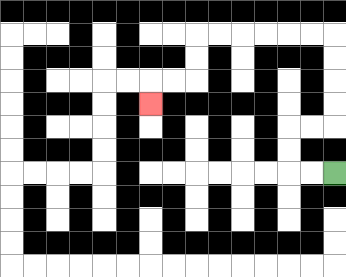{'start': '[14, 7]', 'end': '[6, 4]', 'path_directions': 'L,L,U,U,R,R,U,U,U,U,L,L,L,L,L,L,D,D,L,L,D', 'path_coordinates': '[[14, 7], [13, 7], [12, 7], [12, 6], [12, 5], [13, 5], [14, 5], [14, 4], [14, 3], [14, 2], [14, 1], [13, 1], [12, 1], [11, 1], [10, 1], [9, 1], [8, 1], [8, 2], [8, 3], [7, 3], [6, 3], [6, 4]]'}